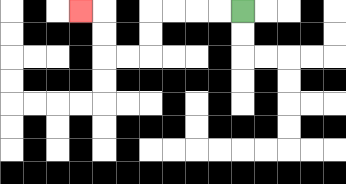{'start': '[10, 0]', 'end': '[3, 0]', 'path_directions': 'L,L,L,L,D,D,L,L,U,U,L', 'path_coordinates': '[[10, 0], [9, 0], [8, 0], [7, 0], [6, 0], [6, 1], [6, 2], [5, 2], [4, 2], [4, 1], [4, 0], [3, 0]]'}